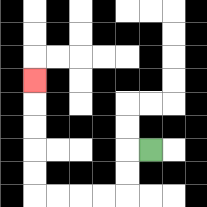{'start': '[6, 6]', 'end': '[1, 3]', 'path_directions': 'L,D,D,L,L,L,L,U,U,U,U,U', 'path_coordinates': '[[6, 6], [5, 6], [5, 7], [5, 8], [4, 8], [3, 8], [2, 8], [1, 8], [1, 7], [1, 6], [1, 5], [1, 4], [1, 3]]'}